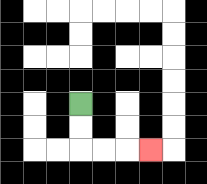{'start': '[3, 4]', 'end': '[6, 6]', 'path_directions': 'D,D,R,R,R', 'path_coordinates': '[[3, 4], [3, 5], [3, 6], [4, 6], [5, 6], [6, 6]]'}